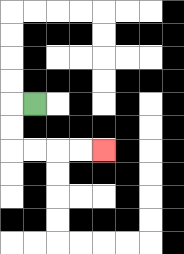{'start': '[1, 4]', 'end': '[4, 6]', 'path_directions': 'L,D,D,R,R,R,R', 'path_coordinates': '[[1, 4], [0, 4], [0, 5], [0, 6], [1, 6], [2, 6], [3, 6], [4, 6]]'}